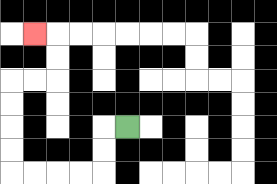{'start': '[5, 5]', 'end': '[1, 1]', 'path_directions': 'L,D,D,L,L,L,L,U,U,U,U,R,R,U,U,L', 'path_coordinates': '[[5, 5], [4, 5], [4, 6], [4, 7], [3, 7], [2, 7], [1, 7], [0, 7], [0, 6], [0, 5], [0, 4], [0, 3], [1, 3], [2, 3], [2, 2], [2, 1], [1, 1]]'}